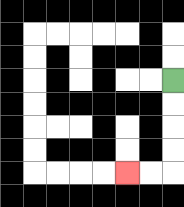{'start': '[7, 3]', 'end': '[5, 7]', 'path_directions': 'D,D,D,D,L,L', 'path_coordinates': '[[7, 3], [7, 4], [7, 5], [7, 6], [7, 7], [6, 7], [5, 7]]'}